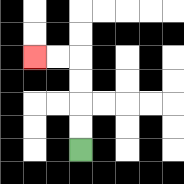{'start': '[3, 6]', 'end': '[1, 2]', 'path_directions': 'U,U,U,U,L,L', 'path_coordinates': '[[3, 6], [3, 5], [3, 4], [3, 3], [3, 2], [2, 2], [1, 2]]'}